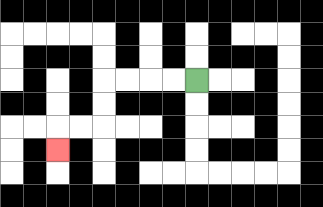{'start': '[8, 3]', 'end': '[2, 6]', 'path_directions': 'L,L,L,L,D,D,L,L,D', 'path_coordinates': '[[8, 3], [7, 3], [6, 3], [5, 3], [4, 3], [4, 4], [4, 5], [3, 5], [2, 5], [2, 6]]'}